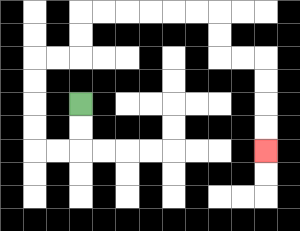{'start': '[3, 4]', 'end': '[11, 6]', 'path_directions': 'D,D,L,L,U,U,U,U,R,R,U,U,R,R,R,R,R,R,D,D,R,R,D,D,D,D', 'path_coordinates': '[[3, 4], [3, 5], [3, 6], [2, 6], [1, 6], [1, 5], [1, 4], [1, 3], [1, 2], [2, 2], [3, 2], [3, 1], [3, 0], [4, 0], [5, 0], [6, 0], [7, 0], [8, 0], [9, 0], [9, 1], [9, 2], [10, 2], [11, 2], [11, 3], [11, 4], [11, 5], [11, 6]]'}